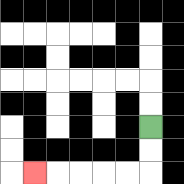{'start': '[6, 5]', 'end': '[1, 7]', 'path_directions': 'D,D,L,L,L,L,L', 'path_coordinates': '[[6, 5], [6, 6], [6, 7], [5, 7], [4, 7], [3, 7], [2, 7], [1, 7]]'}